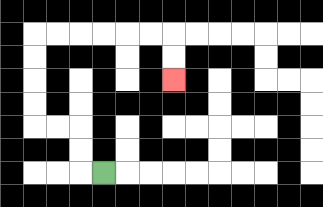{'start': '[4, 7]', 'end': '[7, 3]', 'path_directions': 'L,U,U,L,L,U,U,U,U,R,R,R,R,R,R,D,D', 'path_coordinates': '[[4, 7], [3, 7], [3, 6], [3, 5], [2, 5], [1, 5], [1, 4], [1, 3], [1, 2], [1, 1], [2, 1], [3, 1], [4, 1], [5, 1], [6, 1], [7, 1], [7, 2], [7, 3]]'}